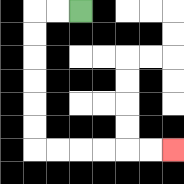{'start': '[3, 0]', 'end': '[7, 6]', 'path_directions': 'L,L,D,D,D,D,D,D,R,R,R,R,R,R', 'path_coordinates': '[[3, 0], [2, 0], [1, 0], [1, 1], [1, 2], [1, 3], [1, 4], [1, 5], [1, 6], [2, 6], [3, 6], [4, 6], [5, 6], [6, 6], [7, 6]]'}